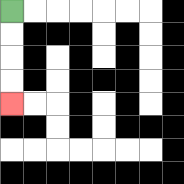{'start': '[0, 0]', 'end': '[0, 4]', 'path_directions': 'D,D,D,D', 'path_coordinates': '[[0, 0], [0, 1], [0, 2], [0, 3], [0, 4]]'}